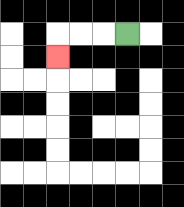{'start': '[5, 1]', 'end': '[2, 2]', 'path_directions': 'L,L,L,D', 'path_coordinates': '[[5, 1], [4, 1], [3, 1], [2, 1], [2, 2]]'}